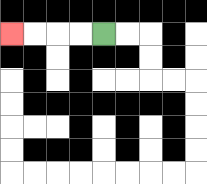{'start': '[4, 1]', 'end': '[0, 1]', 'path_directions': 'L,L,L,L', 'path_coordinates': '[[4, 1], [3, 1], [2, 1], [1, 1], [0, 1]]'}